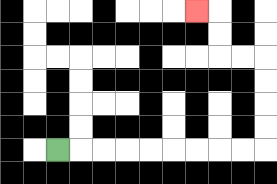{'start': '[2, 6]', 'end': '[8, 0]', 'path_directions': 'R,R,R,R,R,R,R,R,R,U,U,U,U,L,L,U,U,L', 'path_coordinates': '[[2, 6], [3, 6], [4, 6], [5, 6], [6, 6], [7, 6], [8, 6], [9, 6], [10, 6], [11, 6], [11, 5], [11, 4], [11, 3], [11, 2], [10, 2], [9, 2], [9, 1], [9, 0], [8, 0]]'}